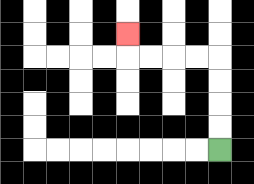{'start': '[9, 6]', 'end': '[5, 1]', 'path_directions': 'U,U,U,U,L,L,L,L,U', 'path_coordinates': '[[9, 6], [9, 5], [9, 4], [9, 3], [9, 2], [8, 2], [7, 2], [6, 2], [5, 2], [5, 1]]'}